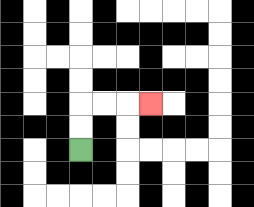{'start': '[3, 6]', 'end': '[6, 4]', 'path_directions': 'U,U,R,R,R', 'path_coordinates': '[[3, 6], [3, 5], [3, 4], [4, 4], [5, 4], [6, 4]]'}